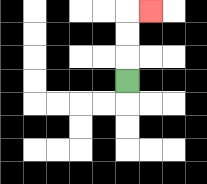{'start': '[5, 3]', 'end': '[6, 0]', 'path_directions': 'U,U,U,R', 'path_coordinates': '[[5, 3], [5, 2], [5, 1], [5, 0], [6, 0]]'}